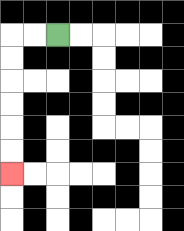{'start': '[2, 1]', 'end': '[0, 7]', 'path_directions': 'L,L,D,D,D,D,D,D', 'path_coordinates': '[[2, 1], [1, 1], [0, 1], [0, 2], [0, 3], [0, 4], [0, 5], [0, 6], [0, 7]]'}